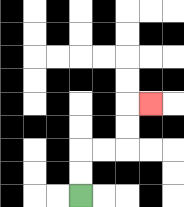{'start': '[3, 8]', 'end': '[6, 4]', 'path_directions': 'U,U,R,R,U,U,R', 'path_coordinates': '[[3, 8], [3, 7], [3, 6], [4, 6], [5, 6], [5, 5], [5, 4], [6, 4]]'}